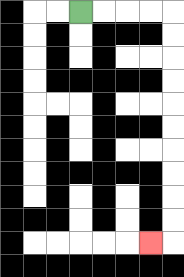{'start': '[3, 0]', 'end': '[6, 10]', 'path_directions': 'R,R,R,R,D,D,D,D,D,D,D,D,D,D,L', 'path_coordinates': '[[3, 0], [4, 0], [5, 0], [6, 0], [7, 0], [7, 1], [7, 2], [7, 3], [7, 4], [7, 5], [7, 6], [7, 7], [7, 8], [7, 9], [7, 10], [6, 10]]'}